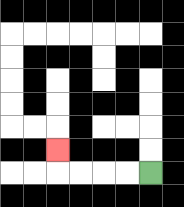{'start': '[6, 7]', 'end': '[2, 6]', 'path_directions': 'L,L,L,L,U', 'path_coordinates': '[[6, 7], [5, 7], [4, 7], [3, 7], [2, 7], [2, 6]]'}